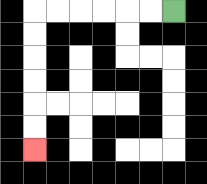{'start': '[7, 0]', 'end': '[1, 6]', 'path_directions': 'L,L,L,L,L,L,D,D,D,D,D,D', 'path_coordinates': '[[7, 0], [6, 0], [5, 0], [4, 0], [3, 0], [2, 0], [1, 0], [1, 1], [1, 2], [1, 3], [1, 4], [1, 5], [1, 6]]'}